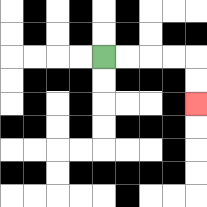{'start': '[4, 2]', 'end': '[8, 4]', 'path_directions': 'R,R,R,R,D,D', 'path_coordinates': '[[4, 2], [5, 2], [6, 2], [7, 2], [8, 2], [8, 3], [8, 4]]'}